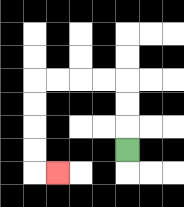{'start': '[5, 6]', 'end': '[2, 7]', 'path_directions': 'U,U,U,L,L,L,L,D,D,D,D,R', 'path_coordinates': '[[5, 6], [5, 5], [5, 4], [5, 3], [4, 3], [3, 3], [2, 3], [1, 3], [1, 4], [1, 5], [1, 6], [1, 7], [2, 7]]'}